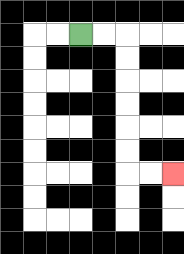{'start': '[3, 1]', 'end': '[7, 7]', 'path_directions': 'R,R,D,D,D,D,D,D,R,R', 'path_coordinates': '[[3, 1], [4, 1], [5, 1], [5, 2], [5, 3], [5, 4], [5, 5], [5, 6], [5, 7], [6, 7], [7, 7]]'}